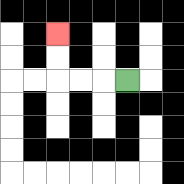{'start': '[5, 3]', 'end': '[2, 1]', 'path_directions': 'L,L,L,U,U', 'path_coordinates': '[[5, 3], [4, 3], [3, 3], [2, 3], [2, 2], [2, 1]]'}